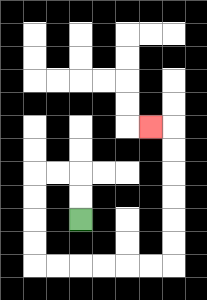{'start': '[3, 9]', 'end': '[6, 5]', 'path_directions': 'U,U,L,L,D,D,D,D,R,R,R,R,R,R,U,U,U,U,U,U,L', 'path_coordinates': '[[3, 9], [3, 8], [3, 7], [2, 7], [1, 7], [1, 8], [1, 9], [1, 10], [1, 11], [2, 11], [3, 11], [4, 11], [5, 11], [6, 11], [7, 11], [7, 10], [7, 9], [7, 8], [7, 7], [7, 6], [7, 5], [6, 5]]'}